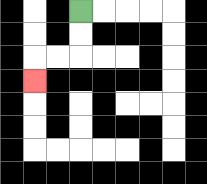{'start': '[3, 0]', 'end': '[1, 3]', 'path_directions': 'D,D,L,L,D', 'path_coordinates': '[[3, 0], [3, 1], [3, 2], [2, 2], [1, 2], [1, 3]]'}